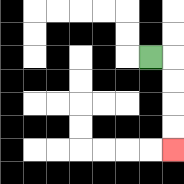{'start': '[6, 2]', 'end': '[7, 6]', 'path_directions': 'R,D,D,D,D', 'path_coordinates': '[[6, 2], [7, 2], [7, 3], [7, 4], [7, 5], [7, 6]]'}